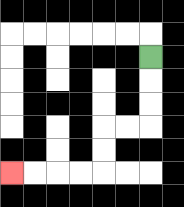{'start': '[6, 2]', 'end': '[0, 7]', 'path_directions': 'D,D,D,L,L,D,D,L,L,L,L', 'path_coordinates': '[[6, 2], [6, 3], [6, 4], [6, 5], [5, 5], [4, 5], [4, 6], [4, 7], [3, 7], [2, 7], [1, 7], [0, 7]]'}